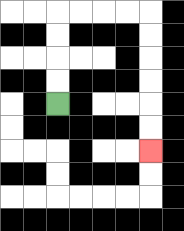{'start': '[2, 4]', 'end': '[6, 6]', 'path_directions': 'U,U,U,U,R,R,R,R,D,D,D,D,D,D', 'path_coordinates': '[[2, 4], [2, 3], [2, 2], [2, 1], [2, 0], [3, 0], [4, 0], [5, 0], [6, 0], [6, 1], [6, 2], [6, 3], [6, 4], [6, 5], [6, 6]]'}